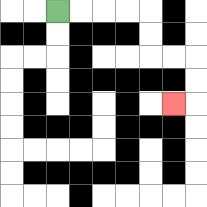{'start': '[2, 0]', 'end': '[7, 4]', 'path_directions': 'R,R,R,R,D,D,R,R,D,D,L', 'path_coordinates': '[[2, 0], [3, 0], [4, 0], [5, 0], [6, 0], [6, 1], [6, 2], [7, 2], [8, 2], [8, 3], [8, 4], [7, 4]]'}